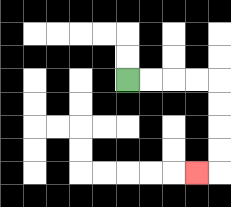{'start': '[5, 3]', 'end': '[8, 7]', 'path_directions': 'R,R,R,R,D,D,D,D,L', 'path_coordinates': '[[5, 3], [6, 3], [7, 3], [8, 3], [9, 3], [9, 4], [9, 5], [9, 6], [9, 7], [8, 7]]'}